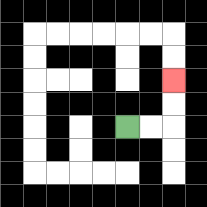{'start': '[5, 5]', 'end': '[7, 3]', 'path_directions': 'R,R,U,U', 'path_coordinates': '[[5, 5], [6, 5], [7, 5], [7, 4], [7, 3]]'}